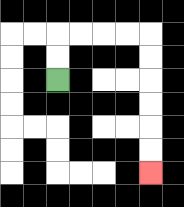{'start': '[2, 3]', 'end': '[6, 7]', 'path_directions': 'U,U,R,R,R,R,D,D,D,D,D,D', 'path_coordinates': '[[2, 3], [2, 2], [2, 1], [3, 1], [4, 1], [5, 1], [6, 1], [6, 2], [6, 3], [6, 4], [6, 5], [6, 6], [6, 7]]'}